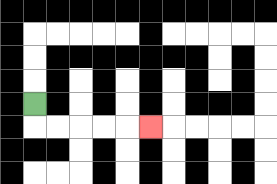{'start': '[1, 4]', 'end': '[6, 5]', 'path_directions': 'D,R,R,R,R,R', 'path_coordinates': '[[1, 4], [1, 5], [2, 5], [3, 5], [4, 5], [5, 5], [6, 5]]'}